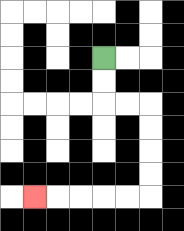{'start': '[4, 2]', 'end': '[1, 8]', 'path_directions': 'D,D,R,R,D,D,D,D,L,L,L,L,L', 'path_coordinates': '[[4, 2], [4, 3], [4, 4], [5, 4], [6, 4], [6, 5], [6, 6], [6, 7], [6, 8], [5, 8], [4, 8], [3, 8], [2, 8], [1, 8]]'}